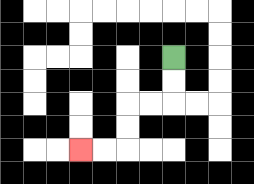{'start': '[7, 2]', 'end': '[3, 6]', 'path_directions': 'D,D,L,L,D,D,L,L', 'path_coordinates': '[[7, 2], [7, 3], [7, 4], [6, 4], [5, 4], [5, 5], [5, 6], [4, 6], [3, 6]]'}